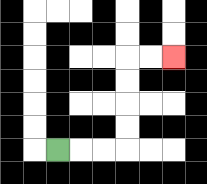{'start': '[2, 6]', 'end': '[7, 2]', 'path_directions': 'R,R,R,U,U,U,U,R,R', 'path_coordinates': '[[2, 6], [3, 6], [4, 6], [5, 6], [5, 5], [5, 4], [5, 3], [5, 2], [6, 2], [7, 2]]'}